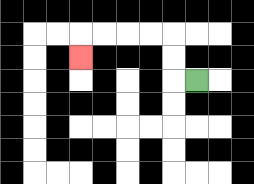{'start': '[8, 3]', 'end': '[3, 2]', 'path_directions': 'L,U,U,L,L,L,L,D', 'path_coordinates': '[[8, 3], [7, 3], [7, 2], [7, 1], [6, 1], [5, 1], [4, 1], [3, 1], [3, 2]]'}